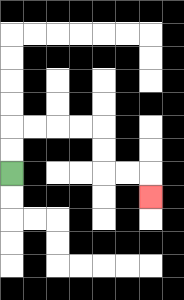{'start': '[0, 7]', 'end': '[6, 8]', 'path_directions': 'U,U,R,R,R,R,D,D,R,R,D', 'path_coordinates': '[[0, 7], [0, 6], [0, 5], [1, 5], [2, 5], [3, 5], [4, 5], [4, 6], [4, 7], [5, 7], [6, 7], [6, 8]]'}